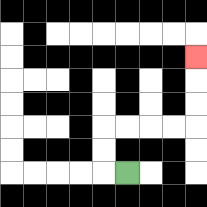{'start': '[5, 7]', 'end': '[8, 2]', 'path_directions': 'L,U,U,R,R,R,R,U,U,U', 'path_coordinates': '[[5, 7], [4, 7], [4, 6], [4, 5], [5, 5], [6, 5], [7, 5], [8, 5], [8, 4], [8, 3], [8, 2]]'}